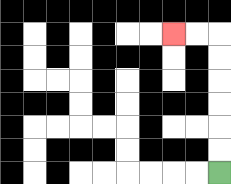{'start': '[9, 7]', 'end': '[7, 1]', 'path_directions': 'U,U,U,U,U,U,L,L', 'path_coordinates': '[[9, 7], [9, 6], [9, 5], [9, 4], [9, 3], [9, 2], [9, 1], [8, 1], [7, 1]]'}